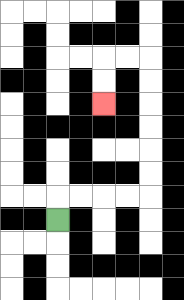{'start': '[2, 9]', 'end': '[4, 4]', 'path_directions': 'U,R,R,R,R,U,U,U,U,U,U,L,L,D,D', 'path_coordinates': '[[2, 9], [2, 8], [3, 8], [4, 8], [5, 8], [6, 8], [6, 7], [6, 6], [6, 5], [6, 4], [6, 3], [6, 2], [5, 2], [4, 2], [4, 3], [4, 4]]'}